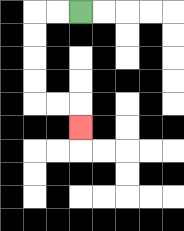{'start': '[3, 0]', 'end': '[3, 5]', 'path_directions': 'L,L,D,D,D,D,R,R,D', 'path_coordinates': '[[3, 0], [2, 0], [1, 0], [1, 1], [1, 2], [1, 3], [1, 4], [2, 4], [3, 4], [3, 5]]'}